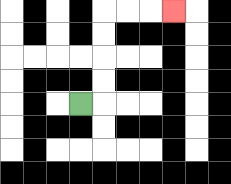{'start': '[3, 4]', 'end': '[7, 0]', 'path_directions': 'R,U,U,U,U,R,R,R', 'path_coordinates': '[[3, 4], [4, 4], [4, 3], [4, 2], [4, 1], [4, 0], [5, 0], [6, 0], [7, 0]]'}